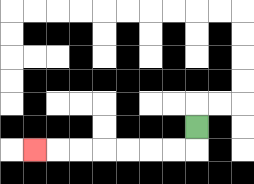{'start': '[8, 5]', 'end': '[1, 6]', 'path_directions': 'D,L,L,L,L,L,L,L', 'path_coordinates': '[[8, 5], [8, 6], [7, 6], [6, 6], [5, 6], [4, 6], [3, 6], [2, 6], [1, 6]]'}